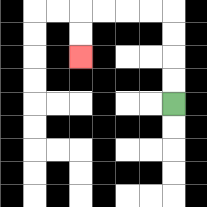{'start': '[7, 4]', 'end': '[3, 2]', 'path_directions': 'U,U,U,U,L,L,L,L,D,D', 'path_coordinates': '[[7, 4], [7, 3], [7, 2], [7, 1], [7, 0], [6, 0], [5, 0], [4, 0], [3, 0], [3, 1], [3, 2]]'}